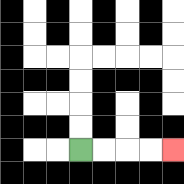{'start': '[3, 6]', 'end': '[7, 6]', 'path_directions': 'R,R,R,R', 'path_coordinates': '[[3, 6], [4, 6], [5, 6], [6, 6], [7, 6]]'}